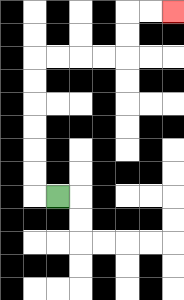{'start': '[2, 8]', 'end': '[7, 0]', 'path_directions': 'L,U,U,U,U,U,U,R,R,R,R,U,U,R,R', 'path_coordinates': '[[2, 8], [1, 8], [1, 7], [1, 6], [1, 5], [1, 4], [1, 3], [1, 2], [2, 2], [3, 2], [4, 2], [5, 2], [5, 1], [5, 0], [6, 0], [7, 0]]'}